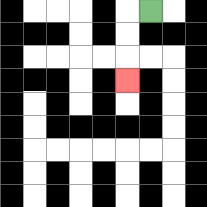{'start': '[6, 0]', 'end': '[5, 3]', 'path_directions': 'L,D,D,D', 'path_coordinates': '[[6, 0], [5, 0], [5, 1], [5, 2], [5, 3]]'}